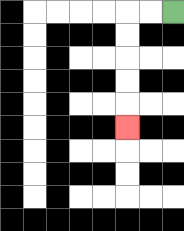{'start': '[7, 0]', 'end': '[5, 5]', 'path_directions': 'L,L,D,D,D,D,D', 'path_coordinates': '[[7, 0], [6, 0], [5, 0], [5, 1], [5, 2], [5, 3], [5, 4], [5, 5]]'}